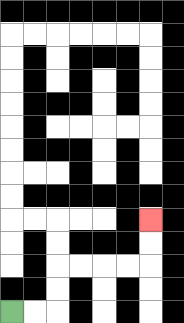{'start': '[0, 13]', 'end': '[6, 9]', 'path_directions': 'R,R,U,U,R,R,R,R,U,U', 'path_coordinates': '[[0, 13], [1, 13], [2, 13], [2, 12], [2, 11], [3, 11], [4, 11], [5, 11], [6, 11], [6, 10], [6, 9]]'}